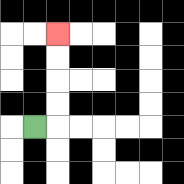{'start': '[1, 5]', 'end': '[2, 1]', 'path_directions': 'R,U,U,U,U', 'path_coordinates': '[[1, 5], [2, 5], [2, 4], [2, 3], [2, 2], [2, 1]]'}